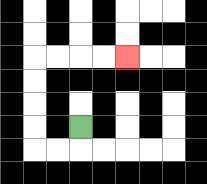{'start': '[3, 5]', 'end': '[5, 2]', 'path_directions': 'D,L,L,U,U,U,U,R,R,R,R', 'path_coordinates': '[[3, 5], [3, 6], [2, 6], [1, 6], [1, 5], [1, 4], [1, 3], [1, 2], [2, 2], [3, 2], [4, 2], [5, 2]]'}